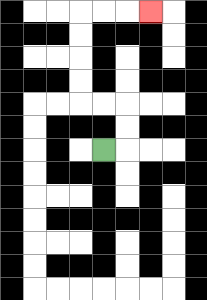{'start': '[4, 6]', 'end': '[6, 0]', 'path_directions': 'R,U,U,L,L,U,U,U,U,R,R,R', 'path_coordinates': '[[4, 6], [5, 6], [5, 5], [5, 4], [4, 4], [3, 4], [3, 3], [3, 2], [3, 1], [3, 0], [4, 0], [5, 0], [6, 0]]'}